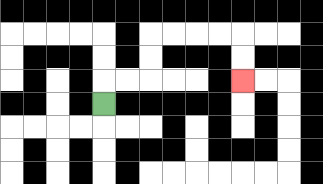{'start': '[4, 4]', 'end': '[10, 3]', 'path_directions': 'U,R,R,U,U,R,R,R,R,D,D', 'path_coordinates': '[[4, 4], [4, 3], [5, 3], [6, 3], [6, 2], [6, 1], [7, 1], [8, 1], [9, 1], [10, 1], [10, 2], [10, 3]]'}